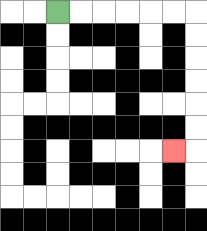{'start': '[2, 0]', 'end': '[7, 6]', 'path_directions': 'R,R,R,R,R,R,D,D,D,D,D,D,L', 'path_coordinates': '[[2, 0], [3, 0], [4, 0], [5, 0], [6, 0], [7, 0], [8, 0], [8, 1], [8, 2], [8, 3], [8, 4], [8, 5], [8, 6], [7, 6]]'}